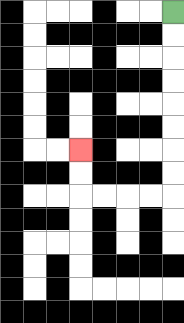{'start': '[7, 0]', 'end': '[3, 6]', 'path_directions': 'D,D,D,D,D,D,D,D,L,L,L,L,U,U', 'path_coordinates': '[[7, 0], [7, 1], [7, 2], [7, 3], [7, 4], [7, 5], [7, 6], [7, 7], [7, 8], [6, 8], [5, 8], [4, 8], [3, 8], [3, 7], [3, 6]]'}